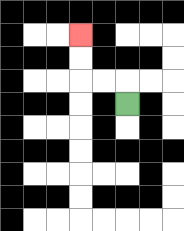{'start': '[5, 4]', 'end': '[3, 1]', 'path_directions': 'U,L,L,U,U', 'path_coordinates': '[[5, 4], [5, 3], [4, 3], [3, 3], [3, 2], [3, 1]]'}